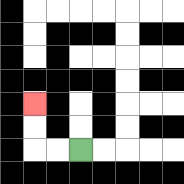{'start': '[3, 6]', 'end': '[1, 4]', 'path_directions': 'L,L,U,U', 'path_coordinates': '[[3, 6], [2, 6], [1, 6], [1, 5], [1, 4]]'}